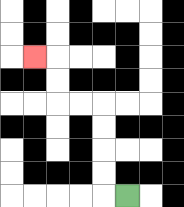{'start': '[5, 8]', 'end': '[1, 2]', 'path_directions': 'L,U,U,U,U,L,L,U,U,L', 'path_coordinates': '[[5, 8], [4, 8], [4, 7], [4, 6], [4, 5], [4, 4], [3, 4], [2, 4], [2, 3], [2, 2], [1, 2]]'}